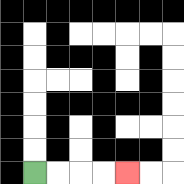{'start': '[1, 7]', 'end': '[5, 7]', 'path_directions': 'R,R,R,R', 'path_coordinates': '[[1, 7], [2, 7], [3, 7], [4, 7], [5, 7]]'}